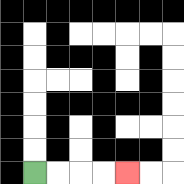{'start': '[1, 7]', 'end': '[5, 7]', 'path_directions': 'R,R,R,R', 'path_coordinates': '[[1, 7], [2, 7], [3, 7], [4, 7], [5, 7]]'}